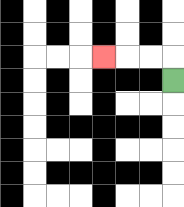{'start': '[7, 3]', 'end': '[4, 2]', 'path_directions': 'U,L,L,L', 'path_coordinates': '[[7, 3], [7, 2], [6, 2], [5, 2], [4, 2]]'}